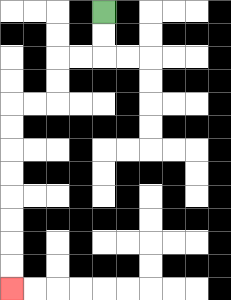{'start': '[4, 0]', 'end': '[0, 12]', 'path_directions': 'D,D,L,L,D,D,L,L,D,D,D,D,D,D,D,D', 'path_coordinates': '[[4, 0], [4, 1], [4, 2], [3, 2], [2, 2], [2, 3], [2, 4], [1, 4], [0, 4], [0, 5], [0, 6], [0, 7], [0, 8], [0, 9], [0, 10], [0, 11], [0, 12]]'}